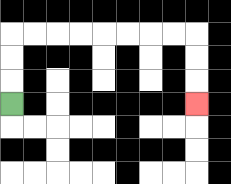{'start': '[0, 4]', 'end': '[8, 4]', 'path_directions': 'U,U,U,R,R,R,R,R,R,R,R,D,D,D', 'path_coordinates': '[[0, 4], [0, 3], [0, 2], [0, 1], [1, 1], [2, 1], [3, 1], [4, 1], [5, 1], [6, 1], [7, 1], [8, 1], [8, 2], [8, 3], [8, 4]]'}